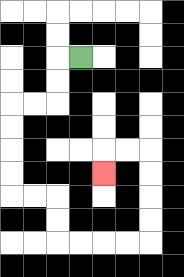{'start': '[3, 2]', 'end': '[4, 7]', 'path_directions': 'L,D,D,L,L,D,D,D,D,R,R,D,D,R,R,R,R,U,U,U,U,L,L,D', 'path_coordinates': '[[3, 2], [2, 2], [2, 3], [2, 4], [1, 4], [0, 4], [0, 5], [0, 6], [0, 7], [0, 8], [1, 8], [2, 8], [2, 9], [2, 10], [3, 10], [4, 10], [5, 10], [6, 10], [6, 9], [6, 8], [6, 7], [6, 6], [5, 6], [4, 6], [4, 7]]'}